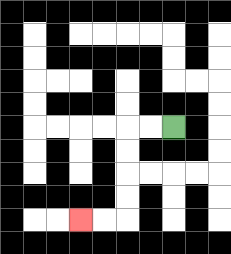{'start': '[7, 5]', 'end': '[3, 9]', 'path_directions': 'L,L,D,D,D,D,L,L', 'path_coordinates': '[[7, 5], [6, 5], [5, 5], [5, 6], [5, 7], [5, 8], [5, 9], [4, 9], [3, 9]]'}